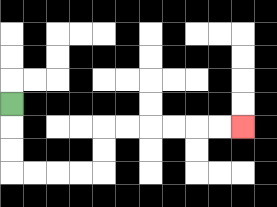{'start': '[0, 4]', 'end': '[10, 5]', 'path_directions': 'D,D,D,R,R,R,R,U,U,R,R,R,R,R,R', 'path_coordinates': '[[0, 4], [0, 5], [0, 6], [0, 7], [1, 7], [2, 7], [3, 7], [4, 7], [4, 6], [4, 5], [5, 5], [6, 5], [7, 5], [8, 5], [9, 5], [10, 5]]'}